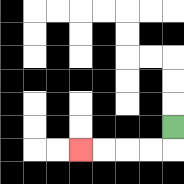{'start': '[7, 5]', 'end': '[3, 6]', 'path_directions': 'D,L,L,L,L', 'path_coordinates': '[[7, 5], [7, 6], [6, 6], [5, 6], [4, 6], [3, 6]]'}